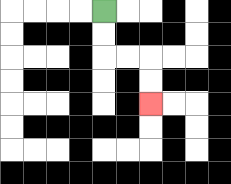{'start': '[4, 0]', 'end': '[6, 4]', 'path_directions': 'D,D,R,R,D,D', 'path_coordinates': '[[4, 0], [4, 1], [4, 2], [5, 2], [6, 2], [6, 3], [6, 4]]'}